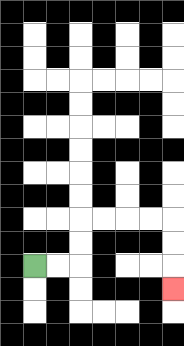{'start': '[1, 11]', 'end': '[7, 12]', 'path_directions': 'R,R,U,U,R,R,R,R,D,D,D', 'path_coordinates': '[[1, 11], [2, 11], [3, 11], [3, 10], [3, 9], [4, 9], [5, 9], [6, 9], [7, 9], [7, 10], [7, 11], [7, 12]]'}